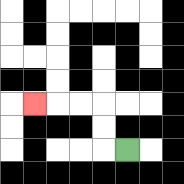{'start': '[5, 6]', 'end': '[1, 4]', 'path_directions': 'L,U,U,L,L,L', 'path_coordinates': '[[5, 6], [4, 6], [4, 5], [4, 4], [3, 4], [2, 4], [1, 4]]'}